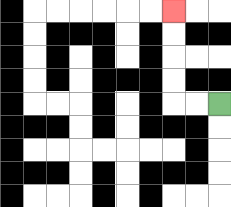{'start': '[9, 4]', 'end': '[7, 0]', 'path_directions': 'L,L,U,U,U,U', 'path_coordinates': '[[9, 4], [8, 4], [7, 4], [7, 3], [7, 2], [7, 1], [7, 0]]'}